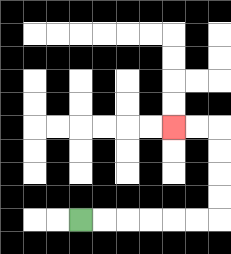{'start': '[3, 9]', 'end': '[7, 5]', 'path_directions': 'R,R,R,R,R,R,U,U,U,U,L,L', 'path_coordinates': '[[3, 9], [4, 9], [5, 9], [6, 9], [7, 9], [8, 9], [9, 9], [9, 8], [9, 7], [9, 6], [9, 5], [8, 5], [7, 5]]'}